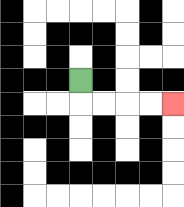{'start': '[3, 3]', 'end': '[7, 4]', 'path_directions': 'D,R,R,R,R', 'path_coordinates': '[[3, 3], [3, 4], [4, 4], [5, 4], [6, 4], [7, 4]]'}